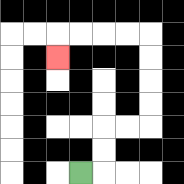{'start': '[3, 7]', 'end': '[2, 2]', 'path_directions': 'R,U,U,R,R,U,U,U,U,L,L,L,L,D', 'path_coordinates': '[[3, 7], [4, 7], [4, 6], [4, 5], [5, 5], [6, 5], [6, 4], [6, 3], [6, 2], [6, 1], [5, 1], [4, 1], [3, 1], [2, 1], [2, 2]]'}